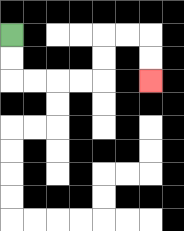{'start': '[0, 1]', 'end': '[6, 3]', 'path_directions': 'D,D,R,R,R,R,U,U,R,R,D,D', 'path_coordinates': '[[0, 1], [0, 2], [0, 3], [1, 3], [2, 3], [3, 3], [4, 3], [4, 2], [4, 1], [5, 1], [6, 1], [6, 2], [6, 3]]'}